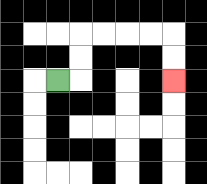{'start': '[2, 3]', 'end': '[7, 3]', 'path_directions': 'R,U,U,R,R,R,R,D,D', 'path_coordinates': '[[2, 3], [3, 3], [3, 2], [3, 1], [4, 1], [5, 1], [6, 1], [7, 1], [7, 2], [7, 3]]'}